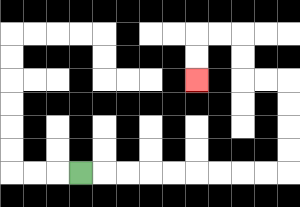{'start': '[3, 7]', 'end': '[8, 3]', 'path_directions': 'R,R,R,R,R,R,R,R,R,U,U,U,U,L,L,U,U,L,L,D,D', 'path_coordinates': '[[3, 7], [4, 7], [5, 7], [6, 7], [7, 7], [8, 7], [9, 7], [10, 7], [11, 7], [12, 7], [12, 6], [12, 5], [12, 4], [12, 3], [11, 3], [10, 3], [10, 2], [10, 1], [9, 1], [8, 1], [8, 2], [8, 3]]'}